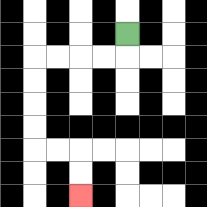{'start': '[5, 1]', 'end': '[3, 8]', 'path_directions': 'D,L,L,L,L,D,D,D,D,R,R,D,D', 'path_coordinates': '[[5, 1], [5, 2], [4, 2], [3, 2], [2, 2], [1, 2], [1, 3], [1, 4], [1, 5], [1, 6], [2, 6], [3, 6], [3, 7], [3, 8]]'}